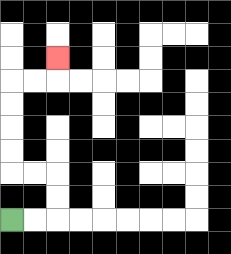{'start': '[0, 9]', 'end': '[2, 2]', 'path_directions': 'R,R,U,U,L,L,U,U,U,U,R,R,U', 'path_coordinates': '[[0, 9], [1, 9], [2, 9], [2, 8], [2, 7], [1, 7], [0, 7], [0, 6], [0, 5], [0, 4], [0, 3], [1, 3], [2, 3], [2, 2]]'}